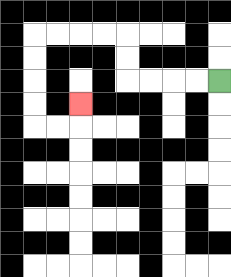{'start': '[9, 3]', 'end': '[3, 4]', 'path_directions': 'L,L,L,L,U,U,L,L,L,L,D,D,D,D,R,R,U', 'path_coordinates': '[[9, 3], [8, 3], [7, 3], [6, 3], [5, 3], [5, 2], [5, 1], [4, 1], [3, 1], [2, 1], [1, 1], [1, 2], [1, 3], [1, 4], [1, 5], [2, 5], [3, 5], [3, 4]]'}